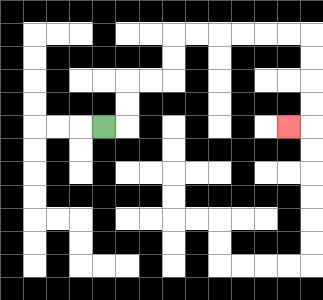{'start': '[4, 5]', 'end': '[12, 5]', 'path_directions': 'R,U,U,R,R,U,U,R,R,R,R,R,R,D,D,D,D,L', 'path_coordinates': '[[4, 5], [5, 5], [5, 4], [5, 3], [6, 3], [7, 3], [7, 2], [7, 1], [8, 1], [9, 1], [10, 1], [11, 1], [12, 1], [13, 1], [13, 2], [13, 3], [13, 4], [13, 5], [12, 5]]'}